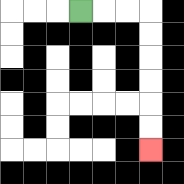{'start': '[3, 0]', 'end': '[6, 6]', 'path_directions': 'R,R,R,D,D,D,D,D,D', 'path_coordinates': '[[3, 0], [4, 0], [5, 0], [6, 0], [6, 1], [6, 2], [6, 3], [6, 4], [6, 5], [6, 6]]'}